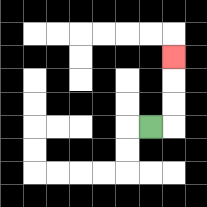{'start': '[6, 5]', 'end': '[7, 2]', 'path_directions': 'R,U,U,U', 'path_coordinates': '[[6, 5], [7, 5], [7, 4], [7, 3], [7, 2]]'}